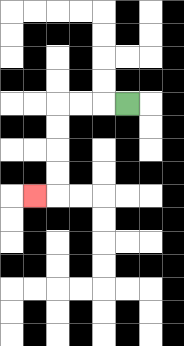{'start': '[5, 4]', 'end': '[1, 8]', 'path_directions': 'L,L,L,D,D,D,D,L', 'path_coordinates': '[[5, 4], [4, 4], [3, 4], [2, 4], [2, 5], [2, 6], [2, 7], [2, 8], [1, 8]]'}